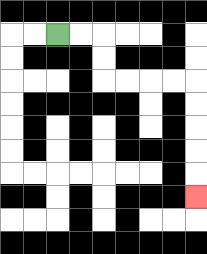{'start': '[2, 1]', 'end': '[8, 8]', 'path_directions': 'R,R,D,D,R,R,R,R,D,D,D,D,D', 'path_coordinates': '[[2, 1], [3, 1], [4, 1], [4, 2], [4, 3], [5, 3], [6, 3], [7, 3], [8, 3], [8, 4], [8, 5], [8, 6], [8, 7], [8, 8]]'}